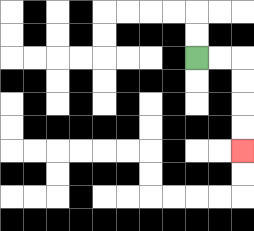{'start': '[8, 2]', 'end': '[10, 6]', 'path_directions': 'R,R,D,D,D,D', 'path_coordinates': '[[8, 2], [9, 2], [10, 2], [10, 3], [10, 4], [10, 5], [10, 6]]'}